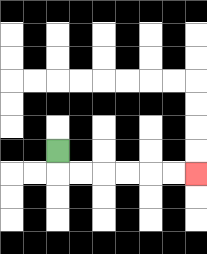{'start': '[2, 6]', 'end': '[8, 7]', 'path_directions': 'D,R,R,R,R,R,R', 'path_coordinates': '[[2, 6], [2, 7], [3, 7], [4, 7], [5, 7], [6, 7], [7, 7], [8, 7]]'}